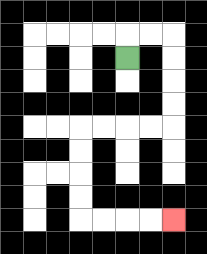{'start': '[5, 2]', 'end': '[7, 9]', 'path_directions': 'U,R,R,D,D,D,D,L,L,L,L,D,D,D,D,R,R,R,R', 'path_coordinates': '[[5, 2], [5, 1], [6, 1], [7, 1], [7, 2], [7, 3], [7, 4], [7, 5], [6, 5], [5, 5], [4, 5], [3, 5], [3, 6], [3, 7], [3, 8], [3, 9], [4, 9], [5, 9], [6, 9], [7, 9]]'}